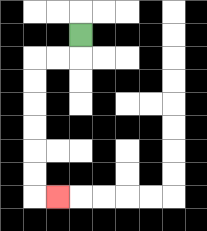{'start': '[3, 1]', 'end': '[2, 8]', 'path_directions': 'D,L,L,D,D,D,D,D,D,R', 'path_coordinates': '[[3, 1], [3, 2], [2, 2], [1, 2], [1, 3], [1, 4], [1, 5], [1, 6], [1, 7], [1, 8], [2, 8]]'}